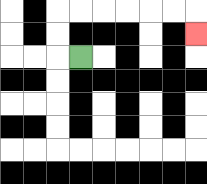{'start': '[3, 2]', 'end': '[8, 1]', 'path_directions': 'L,U,U,R,R,R,R,R,R,D', 'path_coordinates': '[[3, 2], [2, 2], [2, 1], [2, 0], [3, 0], [4, 0], [5, 0], [6, 0], [7, 0], [8, 0], [8, 1]]'}